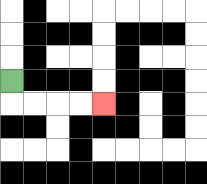{'start': '[0, 3]', 'end': '[4, 4]', 'path_directions': 'D,R,R,R,R', 'path_coordinates': '[[0, 3], [0, 4], [1, 4], [2, 4], [3, 4], [4, 4]]'}